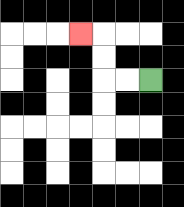{'start': '[6, 3]', 'end': '[3, 1]', 'path_directions': 'L,L,U,U,L', 'path_coordinates': '[[6, 3], [5, 3], [4, 3], [4, 2], [4, 1], [3, 1]]'}